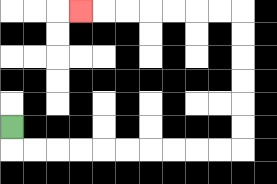{'start': '[0, 5]', 'end': '[3, 0]', 'path_directions': 'D,R,R,R,R,R,R,R,R,R,R,U,U,U,U,U,U,L,L,L,L,L,L,L', 'path_coordinates': '[[0, 5], [0, 6], [1, 6], [2, 6], [3, 6], [4, 6], [5, 6], [6, 6], [7, 6], [8, 6], [9, 6], [10, 6], [10, 5], [10, 4], [10, 3], [10, 2], [10, 1], [10, 0], [9, 0], [8, 0], [7, 0], [6, 0], [5, 0], [4, 0], [3, 0]]'}